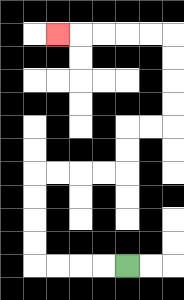{'start': '[5, 11]', 'end': '[2, 1]', 'path_directions': 'L,L,L,L,U,U,U,U,R,R,R,R,U,U,R,R,U,U,U,U,L,L,L,L,L', 'path_coordinates': '[[5, 11], [4, 11], [3, 11], [2, 11], [1, 11], [1, 10], [1, 9], [1, 8], [1, 7], [2, 7], [3, 7], [4, 7], [5, 7], [5, 6], [5, 5], [6, 5], [7, 5], [7, 4], [7, 3], [7, 2], [7, 1], [6, 1], [5, 1], [4, 1], [3, 1], [2, 1]]'}